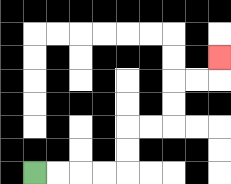{'start': '[1, 7]', 'end': '[9, 2]', 'path_directions': 'R,R,R,R,U,U,R,R,U,U,R,R,U', 'path_coordinates': '[[1, 7], [2, 7], [3, 7], [4, 7], [5, 7], [5, 6], [5, 5], [6, 5], [7, 5], [7, 4], [7, 3], [8, 3], [9, 3], [9, 2]]'}